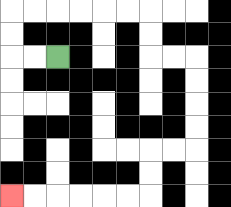{'start': '[2, 2]', 'end': '[0, 8]', 'path_directions': 'L,L,U,U,R,R,R,R,R,R,D,D,R,R,D,D,D,D,L,L,D,D,L,L,L,L,L,L', 'path_coordinates': '[[2, 2], [1, 2], [0, 2], [0, 1], [0, 0], [1, 0], [2, 0], [3, 0], [4, 0], [5, 0], [6, 0], [6, 1], [6, 2], [7, 2], [8, 2], [8, 3], [8, 4], [8, 5], [8, 6], [7, 6], [6, 6], [6, 7], [6, 8], [5, 8], [4, 8], [3, 8], [2, 8], [1, 8], [0, 8]]'}